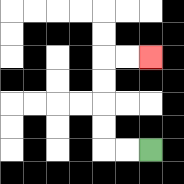{'start': '[6, 6]', 'end': '[6, 2]', 'path_directions': 'L,L,U,U,U,U,R,R', 'path_coordinates': '[[6, 6], [5, 6], [4, 6], [4, 5], [4, 4], [4, 3], [4, 2], [5, 2], [6, 2]]'}